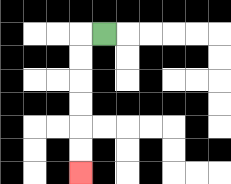{'start': '[4, 1]', 'end': '[3, 7]', 'path_directions': 'L,D,D,D,D,D,D', 'path_coordinates': '[[4, 1], [3, 1], [3, 2], [3, 3], [3, 4], [3, 5], [3, 6], [3, 7]]'}